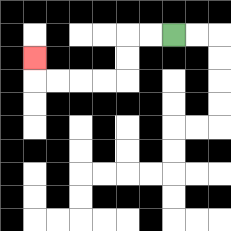{'start': '[7, 1]', 'end': '[1, 2]', 'path_directions': 'L,L,D,D,L,L,L,L,U', 'path_coordinates': '[[7, 1], [6, 1], [5, 1], [5, 2], [5, 3], [4, 3], [3, 3], [2, 3], [1, 3], [1, 2]]'}